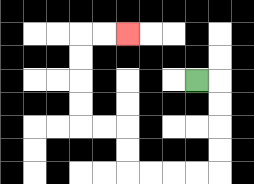{'start': '[8, 3]', 'end': '[5, 1]', 'path_directions': 'R,D,D,D,D,L,L,L,L,U,U,L,L,U,U,U,U,R,R', 'path_coordinates': '[[8, 3], [9, 3], [9, 4], [9, 5], [9, 6], [9, 7], [8, 7], [7, 7], [6, 7], [5, 7], [5, 6], [5, 5], [4, 5], [3, 5], [3, 4], [3, 3], [3, 2], [3, 1], [4, 1], [5, 1]]'}